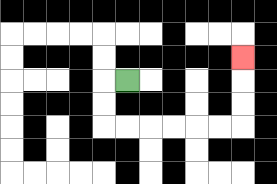{'start': '[5, 3]', 'end': '[10, 2]', 'path_directions': 'L,D,D,R,R,R,R,R,R,U,U,U', 'path_coordinates': '[[5, 3], [4, 3], [4, 4], [4, 5], [5, 5], [6, 5], [7, 5], [8, 5], [9, 5], [10, 5], [10, 4], [10, 3], [10, 2]]'}